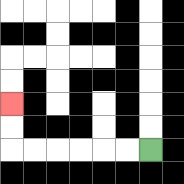{'start': '[6, 6]', 'end': '[0, 4]', 'path_directions': 'L,L,L,L,L,L,U,U', 'path_coordinates': '[[6, 6], [5, 6], [4, 6], [3, 6], [2, 6], [1, 6], [0, 6], [0, 5], [0, 4]]'}